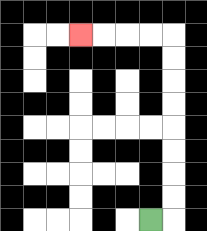{'start': '[6, 9]', 'end': '[3, 1]', 'path_directions': 'R,U,U,U,U,U,U,U,U,L,L,L,L', 'path_coordinates': '[[6, 9], [7, 9], [7, 8], [7, 7], [7, 6], [7, 5], [7, 4], [7, 3], [7, 2], [7, 1], [6, 1], [5, 1], [4, 1], [3, 1]]'}